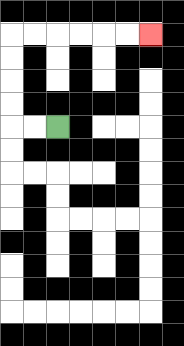{'start': '[2, 5]', 'end': '[6, 1]', 'path_directions': 'L,L,U,U,U,U,R,R,R,R,R,R', 'path_coordinates': '[[2, 5], [1, 5], [0, 5], [0, 4], [0, 3], [0, 2], [0, 1], [1, 1], [2, 1], [3, 1], [4, 1], [5, 1], [6, 1]]'}